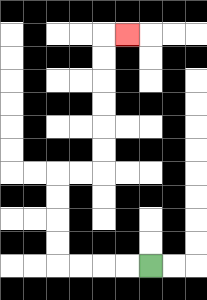{'start': '[6, 11]', 'end': '[5, 1]', 'path_directions': 'L,L,L,L,U,U,U,U,R,R,U,U,U,U,U,U,R', 'path_coordinates': '[[6, 11], [5, 11], [4, 11], [3, 11], [2, 11], [2, 10], [2, 9], [2, 8], [2, 7], [3, 7], [4, 7], [4, 6], [4, 5], [4, 4], [4, 3], [4, 2], [4, 1], [5, 1]]'}